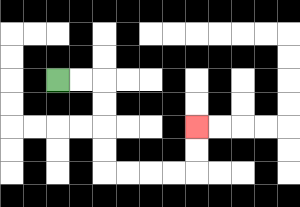{'start': '[2, 3]', 'end': '[8, 5]', 'path_directions': 'R,R,D,D,D,D,R,R,R,R,U,U', 'path_coordinates': '[[2, 3], [3, 3], [4, 3], [4, 4], [4, 5], [4, 6], [4, 7], [5, 7], [6, 7], [7, 7], [8, 7], [8, 6], [8, 5]]'}